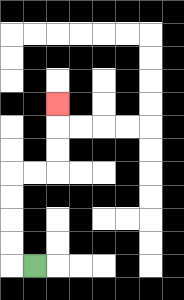{'start': '[1, 11]', 'end': '[2, 4]', 'path_directions': 'L,U,U,U,U,R,R,U,U,U', 'path_coordinates': '[[1, 11], [0, 11], [0, 10], [0, 9], [0, 8], [0, 7], [1, 7], [2, 7], [2, 6], [2, 5], [2, 4]]'}